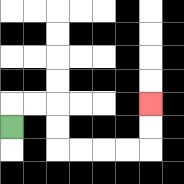{'start': '[0, 5]', 'end': '[6, 4]', 'path_directions': 'U,R,R,D,D,R,R,R,R,U,U', 'path_coordinates': '[[0, 5], [0, 4], [1, 4], [2, 4], [2, 5], [2, 6], [3, 6], [4, 6], [5, 6], [6, 6], [6, 5], [6, 4]]'}